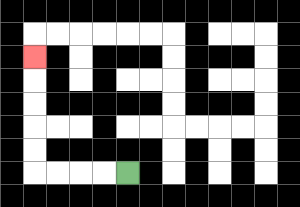{'start': '[5, 7]', 'end': '[1, 2]', 'path_directions': 'L,L,L,L,U,U,U,U,U', 'path_coordinates': '[[5, 7], [4, 7], [3, 7], [2, 7], [1, 7], [1, 6], [1, 5], [1, 4], [1, 3], [1, 2]]'}